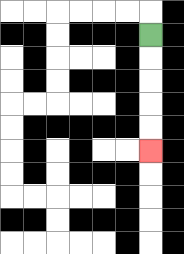{'start': '[6, 1]', 'end': '[6, 6]', 'path_directions': 'D,D,D,D,D', 'path_coordinates': '[[6, 1], [6, 2], [6, 3], [6, 4], [6, 5], [6, 6]]'}